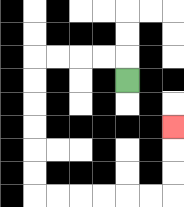{'start': '[5, 3]', 'end': '[7, 5]', 'path_directions': 'U,L,L,L,L,D,D,D,D,D,D,R,R,R,R,R,R,U,U,U', 'path_coordinates': '[[5, 3], [5, 2], [4, 2], [3, 2], [2, 2], [1, 2], [1, 3], [1, 4], [1, 5], [1, 6], [1, 7], [1, 8], [2, 8], [3, 8], [4, 8], [5, 8], [6, 8], [7, 8], [7, 7], [7, 6], [7, 5]]'}